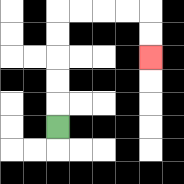{'start': '[2, 5]', 'end': '[6, 2]', 'path_directions': 'U,U,U,U,U,R,R,R,R,D,D', 'path_coordinates': '[[2, 5], [2, 4], [2, 3], [2, 2], [2, 1], [2, 0], [3, 0], [4, 0], [5, 0], [6, 0], [6, 1], [6, 2]]'}